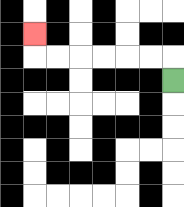{'start': '[7, 3]', 'end': '[1, 1]', 'path_directions': 'U,L,L,L,L,L,L,U', 'path_coordinates': '[[7, 3], [7, 2], [6, 2], [5, 2], [4, 2], [3, 2], [2, 2], [1, 2], [1, 1]]'}